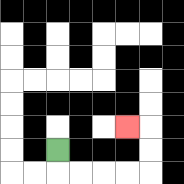{'start': '[2, 6]', 'end': '[5, 5]', 'path_directions': 'D,R,R,R,R,U,U,L', 'path_coordinates': '[[2, 6], [2, 7], [3, 7], [4, 7], [5, 7], [6, 7], [6, 6], [6, 5], [5, 5]]'}